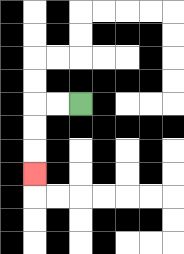{'start': '[3, 4]', 'end': '[1, 7]', 'path_directions': 'L,L,D,D,D', 'path_coordinates': '[[3, 4], [2, 4], [1, 4], [1, 5], [1, 6], [1, 7]]'}